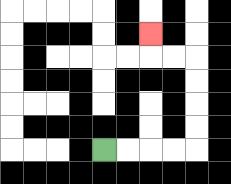{'start': '[4, 6]', 'end': '[6, 1]', 'path_directions': 'R,R,R,R,U,U,U,U,L,L,U', 'path_coordinates': '[[4, 6], [5, 6], [6, 6], [7, 6], [8, 6], [8, 5], [8, 4], [8, 3], [8, 2], [7, 2], [6, 2], [6, 1]]'}